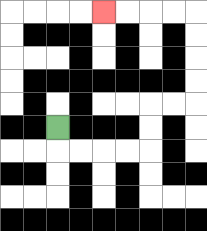{'start': '[2, 5]', 'end': '[4, 0]', 'path_directions': 'D,R,R,R,R,U,U,R,R,U,U,U,U,L,L,L,L', 'path_coordinates': '[[2, 5], [2, 6], [3, 6], [4, 6], [5, 6], [6, 6], [6, 5], [6, 4], [7, 4], [8, 4], [8, 3], [8, 2], [8, 1], [8, 0], [7, 0], [6, 0], [5, 0], [4, 0]]'}